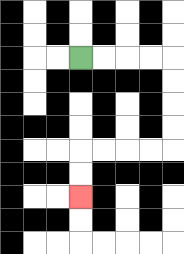{'start': '[3, 2]', 'end': '[3, 8]', 'path_directions': 'R,R,R,R,D,D,D,D,L,L,L,L,D,D', 'path_coordinates': '[[3, 2], [4, 2], [5, 2], [6, 2], [7, 2], [7, 3], [7, 4], [7, 5], [7, 6], [6, 6], [5, 6], [4, 6], [3, 6], [3, 7], [3, 8]]'}